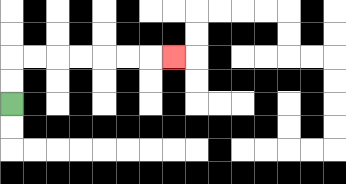{'start': '[0, 4]', 'end': '[7, 2]', 'path_directions': 'U,U,R,R,R,R,R,R,R', 'path_coordinates': '[[0, 4], [0, 3], [0, 2], [1, 2], [2, 2], [3, 2], [4, 2], [5, 2], [6, 2], [7, 2]]'}